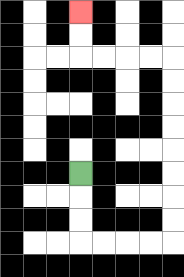{'start': '[3, 7]', 'end': '[3, 0]', 'path_directions': 'D,D,D,R,R,R,R,U,U,U,U,U,U,U,U,L,L,L,L,U,U', 'path_coordinates': '[[3, 7], [3, 8], [3, 9], [3, 10], [4, 10], [5, 10], [6, 10], [7, 10], [7, 9], [7, 8], [7, 7], [7, 6], [7, 5], [7, 4], [7, 3], [7, 2], [6, 2], [5, 2], [4, 2], [3, 2], [3, 1], [3, 0]]'}